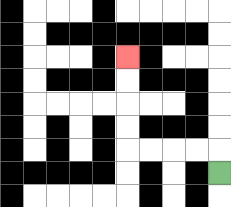{'start': '[9, 7]', 'end': '[5, 2]', 'path_directions': 'U,L,L,L,L,U,U,U,U', 'path_coordinates': '[[9, 7], [9, 6], [8, 6], [7, 6], [6, 6], [5, 6], [5, 5], [5, 4], [5, 3], [5, 2]]'}